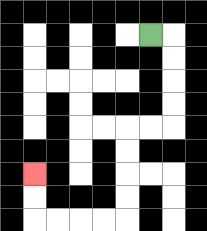{'start': '[6, 1]', 'end': '[1, 7]', 'path_directions': 'R,D,D,D,D,L,L,D,D,D,D,L,L,L,L,U,U', 'path_coordinates': '[[6, 1], [7, 1], [7, 2], [7, 3], [7, 4], [7, 5], [6, 5], [5, 5], [5, 6], [5, 7], [5, 8], [5, 9], [4, 9], [3, 9], [2, 9], [1, 9], [1, 8], [1, 7]]'}